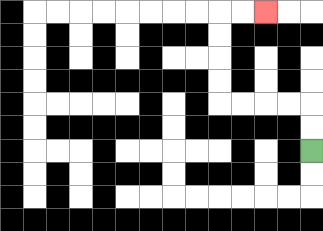{'start': '[13, 6]', 'end': '[11, 0]', 'path_directions': 'U,U,L,L,L,L,U,U,U,U,R,R', 'path_coordinates': '[[13, 6], [13, 5], [13, 4], [12, 4], [11, 4], [10, 4], [9, 4], [9, 3], [9, 2], [9, 1], [9, 0], [10, 0], [11, 0]]'}